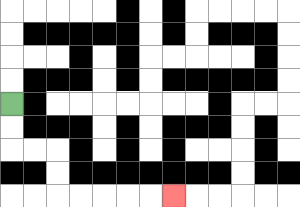{'start': '[0, 4]', 'end': '[7, 8]', 'path_directions': 'D,D,R,R,D,D,R,R,R,R,R', 'path_coordinates': '[[0, 4], [0, 5], [0, 6], [1, 6], [2, 6], [2, 7], [2, 8], [3, 8], [4, 8], [5, 8], [6, 8], [7, 8]]'}